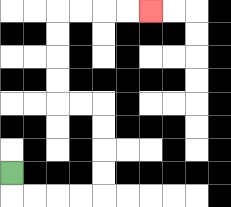{'start': '[0, 7]', 'end': '[6, 0]', 'path_directions': 'D,R,R,R,R,U,U,U,U,L,L,U,U,U,U,R,R,R,R', 'path_coordinates': '[[0, 7], [0, 8], [1, 8], [2, 8], [3, 8], [4, 8], [4, 7], [4, 6], [4, 5], [4, 4], [3, 4], [2, 4], [2, 3], [2, 2], [2, 1], [2, 0], [3, 0], [4, 0], [5, 0], [6, 0]]'}